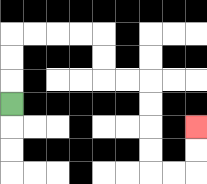{'start': '[0, 4]', 'end': '[8, 5]', 'path_directions': 'U,U,U,R,R,R,R,D,D,R,R,D,D,D,D,R,R,U,U', 'path_coordinates': '[[0, 4], [0, 3], [0, 2], [0, 1], [1, 1], [2, 1], [3, 1], [4, 1], [4, 2], [4, 3], [5, 3], [6, 3], [6, 4], [6, 5], [6, 6], [6, 7], [7, 7], [8, 7], [8, 6], [8, 5]]'}